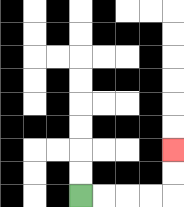{'start': '[3, 8]', 'end': '[7, 6]', 'path_directions': 'R,R,R,R,U,U', 'path_coordinates': '[[3, 8], [4, 8], [5, 8], [6, 8], [7, 8], [7, 7], [7, 6]]'}